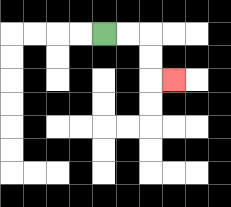{'start': '[4, 1]', 'end': '[7, 3]', 'path_directions': 'R,R,D,D,R', 'path_coordinates': '[[4, 1], [5, 1], [6, 1], [6, 2], [6, 3], [7, 3]]'}